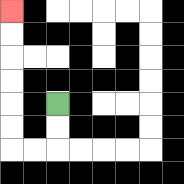{'start': '[2, 4]', 'end': '[0, 0]', 'path_directions': 'D,D,L,L,U,U,U,U,U,U', 'path_coordinates': '[[2, 4], [2, 5], [2, 6], [1, 6], [0, 6], [0, 5], [0, 4], [0, 3], [0, 2], [0, 1], [0, 0]]'}